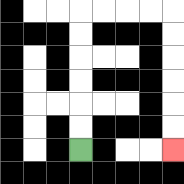{'start': '[3, 6]', 'end': '[7, 6]', 'path_directions': 'U,U,U,U,U,U,R,R,R,R,D,D,D,D,D,D', 'path_coordinates': '[[3, 6], [3, 5], [3, 4], [3, 3], [3, 2], [3, 1], [3, 0], [4, 0], [5, 0], [6, 0], [7, 0], [7, 1], [7, 2], [7, 3], [7, 4], [7, 5], [7, 6]]'}